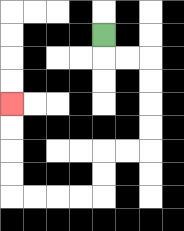{'start': '[4, 1]', 'end': '[0, 4]', 'path_directions': 'D,R,R,D,D,D,D,L,L,D,D,L,L,L,L,U,U,U,U', 'path_coordinates': '[[4, 1], [4, 2], [5, 2], [6, 2], [6, 3], [6, 4], [6, 5], [6, 6], [5, 6], [4, 6], [4, 7], [4, 8], [3, 8], [2, 8], [1, 8], [0, 8], [0, 7], [0, 6], [0, 5], [0, 4]]'}